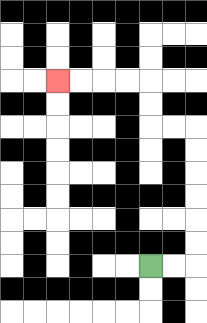{'start': '[6, 11]', 'end': '[2, 3]', 'path_directions': 'R,R,U,U,U,U,U,U,L,L,U,U,L,L,L,L', 'path_coordinates': '[[6, 11], [7, 11], [8, 11], [8, 10], [8, 9], [8, 8], [8, 7], [8, 6], [8, 5], [7, 5], [6, 5], [6, 4], [6, 3], [5, 3], [4, 3], [3, 3], [2, 3]]'}